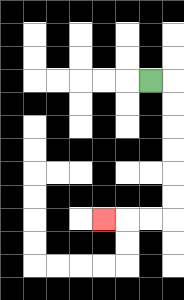{'start': '[6, 3]', 'end': '[4, 9]', 'path_directions': 'R,D,D,D,D,D,D,L,L,L', 'path_coordinates': '[[6, 3], [7, 3], [7, 4], [7, 5], [7, 6], [7, 7], [7, 8], [7, 9], [6, 9], [5, 9], [4, 9]]'}